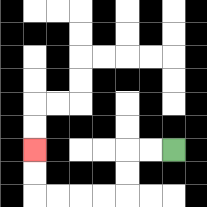{'start': '[7, 6]', 'end': '[1, 6]', 'path_directions': 'L,L,D,D,L,L,L,L,U,U', 'path_coordinates': '[[7, 6], [6, 6], [5, 6], [5, 7], [5, 8], [4, 8], [3, 8], [2, 8], [1, 8], [1, 7], [1, 6]]'}